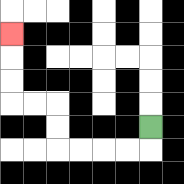{'start': '[6, 5]', 'end': '[0, 1]', 'path_directions': 'D,L,L,L,L,U,U,L,L,U,U,U', 'path_coordinates': '[[6, 5], [6, 6], [5, 6], [4, 6], [3, 6], [2, 6], [2, 5], [2, 4], [1, 4], [0, 4], [0, 3], [0, 2], [0, 1]]'}